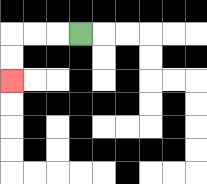{'start': '[3, 1]', 'end': '[0, 3]', 'path_directions': 'L,L,L,D,D', 'path_coordinates': '[[3, 1], [2, 1], [1, 1], [0, 1], [0, 2], [0, 3]]'}